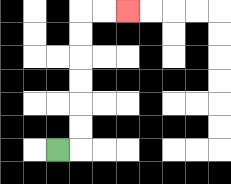{'start': '[2, 6]', 'end': '[5, 0]', 'path_directions': 'R,U,U,U,U,U,U,R,R', 'path_coordinates': '[[2, 6], [3, 6], [3, 5], [3, 4], [3, 3], [3, 2], [3, 1], [3, 0], [4, 0], [5, 0]]'}